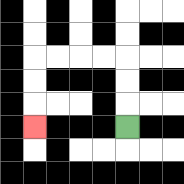{'start': '[5, 5]', 'end': '[1, 5]', 'path_directions': 'U,U,U,L,L,L,L,D,D,D', 'path_coordinates': '[[5, 5], [5, 4], [5, 3], [5, 2], [4, 2], [3, 2], [2, 2], [1, 2], [1, 3], [1, 4], [1, 5]]'}